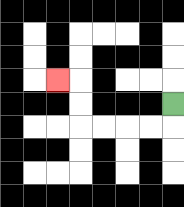{'start': '[7, 4]', 'end': '[2, 3]', 'path_directions': 'D,L,L,L,L,U,U,L', 'path_coordinates': '[[7, 4], [7, 5], [6, 5], [5, 5], [4, 5], [3, 5], [3, 4], [3, 3], [2, 3]]'}